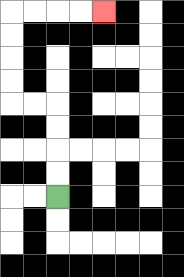{'start': '[2, 8]', 'end': '[4, 0]', 'path_directions': 'U,U,U,U,L,L,U,U,U,U,R,R,R,R', 'path_coordinates': '[[2, 8], [2, 7], [2, 6], [2, 5], [2, 4], [1, 4], [0, 4], [0, 3], [0, 2], [0, 1], [0, 0], [1, 0], [2, 0], [3, 0], [4, 0]]'}